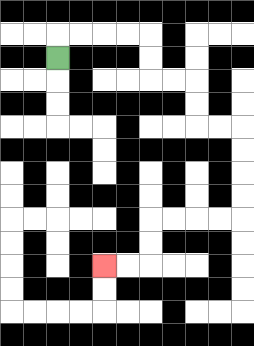{'start': '[2, 2]', 'end': '[4, 11]', 'path_directions': 'U,R,R,R,R,D,D,R,R,D,D,R,R,D,D,D,D,L,L,L,L,D,D,L,L', 'path_coordinates': '[[2, 2], [2, 1], [3, 1], [4, 1], [5, 1], [6, 1], [6, 2], [6, 3], [7, 3], [8, 3], [8, 4], [8, 5], [9, 5], [10, 5], [10, 6], [10, 7], [10, 8], [10, 9], [9, 9], [8, 9], [7, 9], [6, 9], [6, 10], [6, 11], [5, 11], [4, 11]]'}